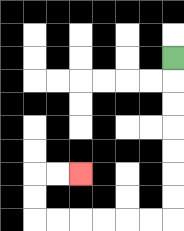{'start': '[7, 2]', 'end': '[3, 7]', 'path_directions': 'D,D,D,D,D,D,D,L,L,L,L,L,L,U,U,R,R', 'path_coordinates': '[[7, 2], [7, 3], [7, 4], [7, 5], [7, 6], [7, 7], [7, 8], [7, 9], [6, 9], [5, 9], [4, 9], [3, 9], [2, 9], [1, 9], [1, 8], [1, 7], [2, 7], [3, 7]]'}